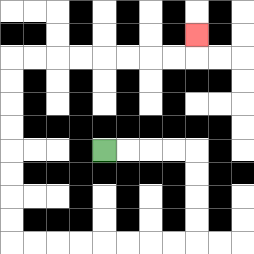{'start': '[4, 6]', 'end': '[8, 1]', 'path_directions': 'R,R,R,R,D,D,D,D,L,L,L,L,L,L,L,L,U,U,U,U,U,U,U,U,R,R,R,R,R,R,R,R,U', 'path_coordinates': '[[4, 6], [5, 6], [6, 6], [7, 6], [8, 6], [8, 7], [8, 8], [8, 9], [8, 10], [7, 10], [6, 10], [5, 10], [4, 10], [3, 10], [2, 10], [1, 10], [0, 10], [0, 9], [0, 8], [0, 7], [0, 6], [0, 5], [0, 4], [0, 3], [0, 2], [1, 2], [2, 2], [3, 2], [4, 2], [5, 2], [6, 2], [7, 2], [8, 2], [8, 1]]'}